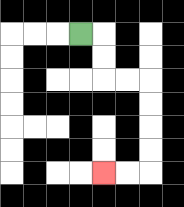{'start': '[3, 1]', 'end': '[4, 7]', 'path_directions': 'R,D,D,R,R,D,D,D,D,L,L', 'path_coordinates': '[[3, 1], [4, 1], [4, 2], [4, 3], [5, 3], [6, 3], [6, 4], [6, 5], [6, 6], [6, 7], [5, 7], [4, 7]]'}